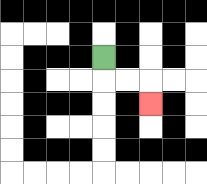{'start': '[4, 2]', 'end': '[6, 4]', 'path_directions': 'D,R,R,D', 'path_coordinates': '[[4, 2], [4, 3], [5, 3], [6, 3], [6, 4]]'}